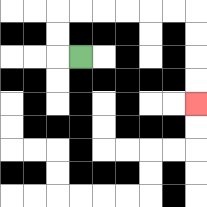{'start': '[3, 2]', 'end': '[8, 4]', 'path_directions': 'L,U,U,R,R,R,R,R,R,D,D,D,D', 'path_coordinates': '[[3, 2], [2, 2], [2, 1], [2, 0], [3, 0], [4, 0], [5, 0], [6, 0], [7, 0], [8, 0], [8, 1], [8, 2], [8, 3], [8, 4]]'}